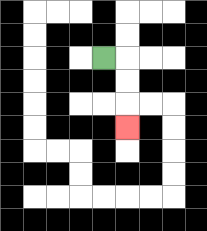{'start': '[4, 2]', 'end': '[5, 5]', 'path_directions': 'R,D,D,D', 'path_coordinates': '[[4, 2], [5, 2], [5, 3], [5, 4], [5, 5]]'}